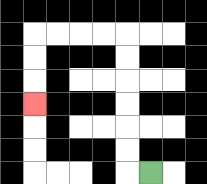{'start': '[6, 7]', 'end': '[1, 4]', 'path_directions': 'L,U,U,U,U,U,U,L,L,L,L,D,D,D', 'path_coordinates': '[[6, 7], [5, 7], [5, 6], [5, 5], [5, 4], [5, 3], [5, 2], [5, 1], [4, 1], [3, 1], [2, 1], [1, 1], [1, 2], [1, 3], [1, 4]]'}